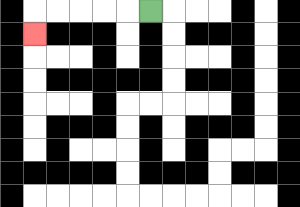{'start': '[6, 0]', 'end': '[1, 1]', 'path_directions': 'L,L,L,L,L,D', 'path_coordinates': '[[6, 0], [5, 0], [4, 0], [3, 0], [2, 0], [1, 0], [1, 1]]'}